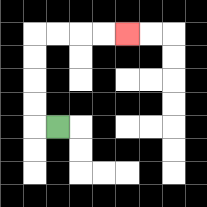{'start': '[2, 5]', 'end': '[5, 1]', 'path_directions': 'L,U,U,U,U,R,R,R,R', 'path_coordinates': '[[2, 5], [1, 5], [1, 4], [1, 3], [1, 2], [1, 1], [2, 1], [3, 1], [4, 1], [5, 1]]'}